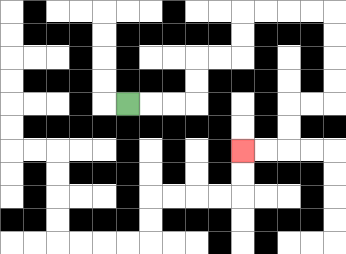{'start': '[5, 4]', 'end': '[10, 6]', 'path_directions': 'R,R,R,U,U,R,R,U,U,R,R,R,R,D,D,D,D,L,L,D,D,L,L', 'path_coordinates': '[[5, 4], [6, 4], [7, 4], [8, 4], [8, 3], [8, 2], [9, 2], [10, 2], [10, 1], [10, 0], [11, 0], [12, 0], [13, 0], [14, 0], [14, 1], [14, 2], [14, 3], [14, 4], [13, 4], [12, 4], [12, 5], [12, 6], [11, 6], [10, 6]]'}